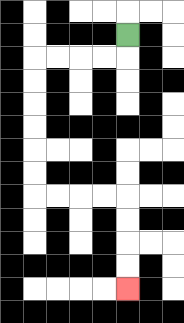{'start': '[5, 1]', 'end': '[5, 12]', 'path_directions': 'D,L,L,L,L,D,D,D,D,D,D,R,R,R,R,D,D,D,D', 'path_coordinates': '[[5, 1], [5, 2], [4, 2], [3, 2], [2, 2], [1, 2], [1, 3], [1, 4], [1, 5], [1, 6], [1, 7], [1, 8], [2, 8], [3, 8], [4, 8], [5, 8], [5, 9], [5, 10], [5, 11], [5, 12]]'}